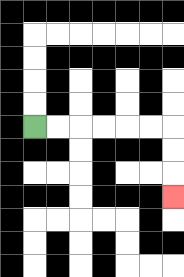{'start': '[1, 5]', 'end': '[7, 8]', 'path_directions': 'R,R,R,R,R,R,D,D,D', 'path_coordinates': '[[1, 5], [2, 5], [3, 5], [4, 5], [5, 5], [6, 5], [7, 5], [7, 6], [7, 7], [7, 8]]'}